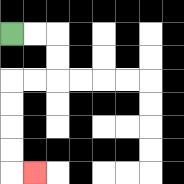{'start': '[0, 1]', 'end': '[1, 7]', 'path_directions': 'R,R,D,D,L,L,D,D,D,D,R', 'path_coordinates': '[[0, 1], [1, 1], [2, 1], [2, 2], [2, 3], [1, 3], [0, 3], [0, 4], [0, 5], [0, 6], [0, 7], [1, 7]]'}